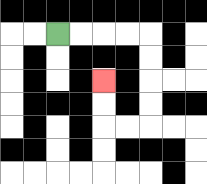{'start': '[2, 1]', 'end': '[4, 3]', 'path_directions': 'R,R,R,R,D,D,D,D,L,L,U,U', 'path_coordinates': '[[2, 1], [3, 1], [4, 1], [5, 1], [6, 1], [6, 2], [6, 3], [6, 4], [6, 5], [5, 5], [4, 5], [4, 4], [4, 3]]'}